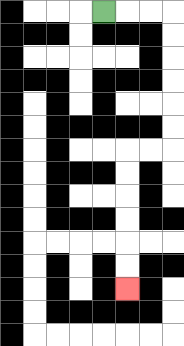{'start': '[4, 0]', 'end': '[5, 12]', 'path_directions': 'R,R,R,D,D,D,D,D,D,L,L,D,D,D,D,D,D', 'path_coordinates': '[[4, 0], [5, 0], [6, 0], [7, 0], [7, 1], [7, 2], [7, 3], [7, 4], [7, 5], [7, 6], [6, 6], [5, 6], [5, 7], [5, 8], [5, 9], [5, 10], [5, 11], [5, 12]]'}